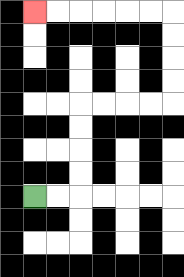{'start': '[1, 8]', 'end': '[1, 0]', 'path_directions': 'R,R,U,U,U,U,R,R,R,R,U,U,U,U,L,L,L,L,L,L', 'path_coordinates': '[[1, 8], [2, 8], [3, 8], [3, 7], [3, 6], [3, 5], [3, 4], [4, 4], [5, 4], [6, 4], [7, 4], [7, 3], [7, 2], [7, 1], [7, 0], [6, 0], [5, 0], [4, 0], [3, 0], [2, 0], [1, 0]]'}